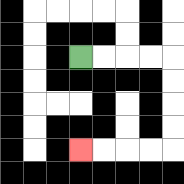{'start': '[3, 2]', 'end': '[3, 6]', 'path_directions': 'R,R,R,R,D,D,D,D,L,L,L,L', 'path_coordinates': '[[3, 2], [4, 2], [5, 2], [6, 2], [7, 2], [7, 3], [7, 4], [7, 5], [7, 6], [6, 6], [5, 6], [4, 6], [3, 6]]'}